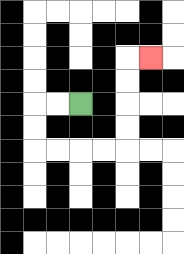{'start': '[3, 4]', 'end': '[6, 2]', 'path_directions': 'L,L,D,D,R,R,R,R,U,U,U,U,R', 'path_coordinates': '[[3, 4], [2, 4], [1, 4], [1, 5], [1, 6], [2, 6], [3, 6], [4, 6], [5, 6], [5, 5], [5, 4], [5, 3], [5, 2], [6, 2]]'}